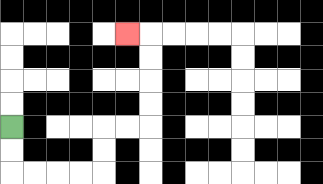{'start': '[0, 5]', 'end': '[5, 1]', 'path_directions': 'D,D,R,R,R,R,U,U,R,R,U,U,U,U,L', 'path_coordinates': '[[0, 5], [0, 6], [0, 7], [1, 7], [2, 7], [3, 7], [4, 7], [4, 6], [4, 5], [5, 5], [6, 5], [6, 4], [6, 3], [6, 2], [6, 1], [5, 1]]'}